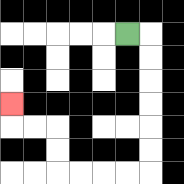{'start': '[5, 1]', 'end': '[0, 4]', 'path_directions': 'R,D,D,D,D,D,D,L,L,L,L,U,U,L,L,U', 'path_coordinates': '[[5, 1], [6, 1], [6, 2], [6, 3], [6, 4], [6, 5], [6, 6], [6, 7], [5, 7], [4, 7], [3, 7], [2, 7], [2, 6], [2, 5], [1, 5], [0, 5], [0, 4]]'}